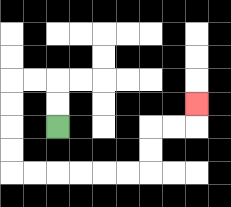{'start': '[2, 5]', 'end': '[8, 4]', 'path_directions': 'U,U,L,L,D,D,D,D,R,R,R,R,R,R,U,U,R,R,U', 'path_coordinates': '[[2, 5], [2, 4], [2, 3], [1, 3], [0, 3], [0, 4], [0, 5], [0, 6], [0, 7], [1, 7], [2, 7], [3, 7], [4, 7], [5, 7], [6, 7], [6, 6], [6, 5], [7, 5], [8, 5], [8, 4]]'}